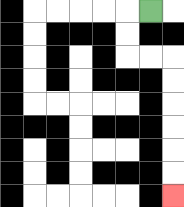{'start': '[6, 0]', 'end': '[7, 8]', 'path_directions': 'L,D,D,R,R,D,D,D,D,D,D', 'path_coordinates': '[[6, 0], [5, 0], [5, 1], [5, 2], [6, 2], [7, 2], [7, 3], [7, 4], [7, 5], [7, 6], [7, 7], [7, 8]]'}